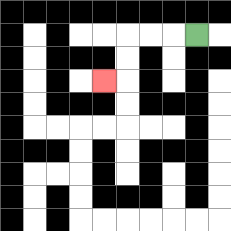{'start': '[8, 1]', 'end': '[4, 3]', 'path_directions': 'L,L,L,D,D,L', 'path_coordinates': '[[8, 1], [7, 1], [6, 1], [5, 1], [5, 2], [5, 3], [4, 3]]'}